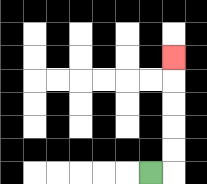{'start': '[6, 7]', 'end': '[7, 2]', 'path_directions': 'R,U,U,U,U,U', 'path_coordinates': '[[6, 7], [7, 7], [7, 6], [7, 5], [7, 4], [7, 3], [7, 2]]'}